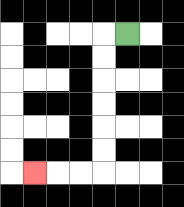{'start': '[5, 1]', 'end': '[1, 7]', 'path_directions': 'L,D,D,D,D,D,D,L,L,L', 'path_coordinates': '[[5, 1], [4, 1], [4, 2], [4, 3], [4, 4], [4, 5], [4, 6], [4, 7], [3, 7], [2, 7], [1, 7]]'}